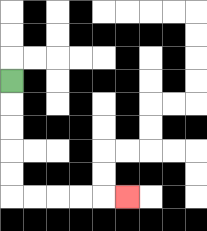{'start': '[0, 3]', 'end': '[5, 8]', 'path_directions': 'D,D,D,D,D,R,R,R,R,R', 'path_coordinates': '[[0, 3], [0, 4], [0, 5], [0, 6], [0, 7], [0, 8], [1, 8], [2, 8], [3, 8], [4, 8], [5, 8]]'}